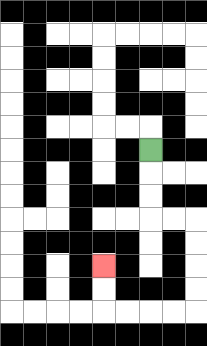{'start': '[6, 6]', 'end': '[4, 11]', 'path_directions': 'D,D,D,R,R,D,D,D,D,L,L,L,L,U,U', 'path_coordinates': '[[6, 6], [6, 7], [6, 8], [6, 9], [7, 9], [8, 9], [8, 10], [8, 11], [8, 12], [8, 13], [7, 13], [6, 13], [5, 13], [4, 13], [4, 12], [4, 11]]'}